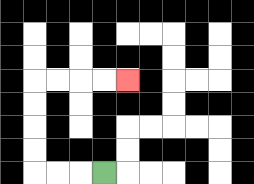{'start': '[4, 7]', 'end': '[5, 3]', 'path_directions': 'L,L,L,U,U,U,U,R,R,R,R', 'path_coordinates': '[[4, 7], [3, 7], [2, 7], [1, 7], [1, 6], [1, 5], [1, 4], [1, 3], [2, 3], [3, 3], [4, 3], [5, 3]]'}